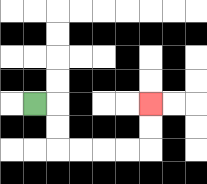{'start': '[1, 4]', 'end': '[6, 4]', 'path_directions': 'R,D,D,R,R,R,R,U,U', 'path_coordinates': '[[1, 4], [2, 4], [2, 5], [2, 6], [3, 6], [4, 6], [5, 6], [6, 6], [6, 5], [6, 4]]'}